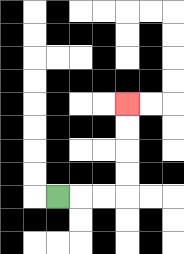{'start': '[2, 8]', 'end': '[5, 4]', 'path_directions': 'R,R,R,U,U,U,U', 'path_coordinates': '[[2, 8], [3, 8], [4, 8], [5, 8], [5, 7], [5, 6], [5, 5], [5, 4]]'}